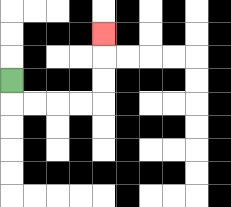{'start': '[0, 3]', 'end': '[4, 1]', 'path_directions': 'D,R,R,R,R,U,U,U', 'path_coordinates': '[[0, 3], [0, 4], [1, 4], [2, 4], [3, 4], [4, 4], [4, 3], [4, 2], [4, 1]]'}